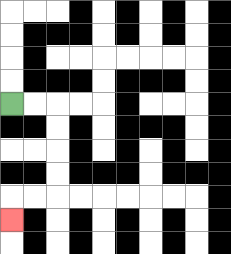{'start': '[0, 4]', 'end': '[0, 9]', 'path_directions': 'R,R,D,D,D,D,L,L,D', 'path_coordinates': '[[0, 4], [1, 4], [2, 4], [2, 5], [2, 6], [2, 7], [2, 8], [1, 8], [0, 8], [0, 9]]'}